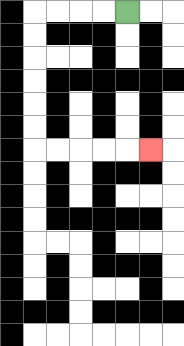{'start': '[5, 0]', 'end': '[6, 6]', 'path_directions': 'L,L,L,L,D,D,D,D,D,D,R,R,R,R,R', 'path_coordinates': '[[5, 0], [4, 0], [3, 0], [2, 0], [1, 0], [1, 1], [1, 2], [1, 3], [1, 4], [1, 5], [1, 6], [2, 6], [3, 6], [4, 6], [5, 6], [6, 6]]'}